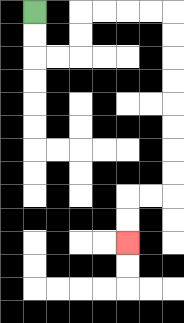{'start': '[1, 0]', 'end': '[5, 10]', 'path_directions': 'D,D,R,R,U,U,R,R,R,R,D,D,D,D,D,D,D,D,L,L,D,D', 'path_coordinates': '[[1, 0], [1, 1], [1, 2], [2, 2], [3, 2], [3, 1], [3, 0], [4, 0], [5, 0], [6, 0], [7, 0], [7, 1], [7, 2], [7, 3], [7, 4], [7, 5], [7, 6], [7, 7], [7, 8], [6, 8], [5, 8], [5, 9], [5, 10]]'}